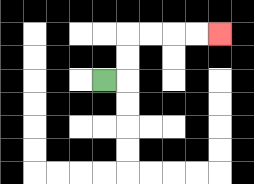{'start': '[4, 3]', 'end': '[9, 1]', 'path_directions': 'R,U,U,R,R,R,R', 'path_coordinates': '[[4, 3], [5, 3], [5, 2], [5, 1], [6, 1], [7, 1], [8, 1], [9, 1]]'}